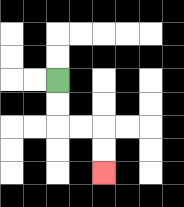{'start': '[2, 3]', 'end': '[4, 7]', 'path_directions': 'D,D,R,R,D,D', 'path_coordinates': '[[2, 3], [2, 4], [2, 5], [3, 5], [4, 5], [4, 6], [4, 7]]'}